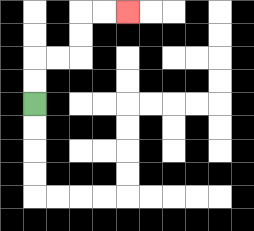{'start': '[1, 4]', 'end': '[5, 0]', 'path_directions': 'U,U,R,R,U,U,R,R', 'path_coordinates': '[[1, 4], [1, 3], [1, 2], [2, 2], [3, 2], [3, 1], [3, 0], [4, 0], [5, 0]]'}